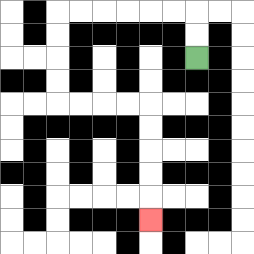{'start': '[8, 2]', 'end': '[6, 9]', 'path_directions': 'U,U,L,L,L,L,L,L,D,D,D,D,R,R,R,R,D,D,D,D,D', 'path_coordinates': '[[8, 2], [8, 1], [8, 0], [7, 0], [6, 0], [5, 0], [4, 0], [3, 0], [2, 0], [2, 1], [2, 2], [2, 3], [2, 4], [3, 4], [4, 4], [5, 4], [6, 4], [6, 5], [6, 6], [6, 7], [6, 8], [6, 9]]'}